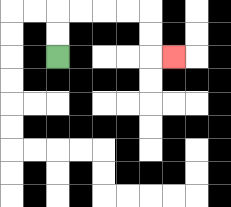{'start': '[2, 2]', 'end': '[7, 2]', 'path_directions': 'U,U,R,R,R,R,D,D,R', 'path_coordinates': '[[2, 2], [2, 1], [2, 0], [3, 0], [4, 0], [5, 0], [6, 0], [6, 1], [6, 2], [7, 2]]'}